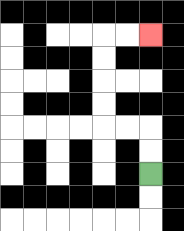{'start': '[6, 7]', 'end': '[6, 1]', 'path_directions': 'U,U,L,L,U,U,U,U,R,R', 'path_coordinates': '[[6, 7], [6, 6], [6, 5], [5, 5], [4, 5], [4, 4], [4, 3], [4, 2], [4, 1], [5, 1], [6, 1]]'}